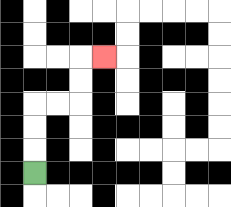{'start': '[1, 7]', 'end': '[4, 2]', 'path_directions': 'U,U,U,R,R,U,U,R', 'path_coordinates': '[[1, 7], [1, 6], [1, 5], [1, 4], [2, 4], [3, 4], [3, 3], [3, 2], [4, 2]]'}